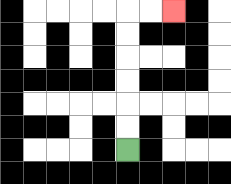{'start': '[5, 6]', 'end': '[7, 0]', 'path_directions': 'U,U,U,U,U,U,R,R', 'path_coordinates': '[[5, 6], [5, 5], [5, 4], [5, 3], [5, 2], [5, 1], [5, 0], [6, 0], [7, 0]]'}